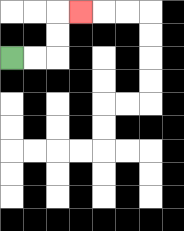{'start': '[0, 2]', 'end': '[3, 0]', 'path_directions': 'R,R,U,U,R', 'path_coordinates': '[[0, 2], [1, 2], [2, 2], [2, 1], [2, 0], [3, 0]]'}